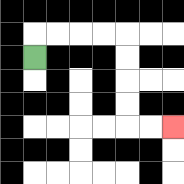{'start': '[1, 2]', 'end': '[7, 5]', 'path_directions': 'U,R,R,R,R,D,D,D,D,R,R', 'path_coordinates': '[[1, 2], [1, 1], [2, 1], [3, 1], [4, 1], [5, 1], [5, 2], [5, 3], [5, 4], [5, 5], [6, 5], [7, 5]]'}